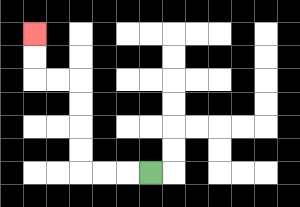{'start': '[6, 7]', 'end': '[1, 1]', 'path_directions': 'L,L,L,U,U,U,U,L,L,U,U', 'path_coordinates': '[[6, 7], [5, 7], [4, 7], [3, 7], [3, 6], [3, 5], [3, 4], [3, 3], [2, 3], [1, 3], [1, 2], [1, 1]]'}